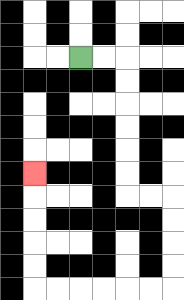{'start': '[3, 2]', 'end': '[1, 7]', 'path_directions': 'R,R,D,D,D,D,D,D,R,R,D,D,D,D,L,L,L,L,L,L,U,U,U,U,U', 'path_coordinates': '[[3, 2], [4, 2], [5, 2], [5, 3], [5, 4], [5, 5], [5, 6], [5, 7], [5, 8], [6, 8], [7, 8], [7, 9], [7, 10], [7, 11], [7, 12], [6, 12], [5, 12], [4, 12], [3, 12], [2, 12], [1, 12], [1, 11], [1, 10], [1, 9], [1, 8], [1, 7]]'}